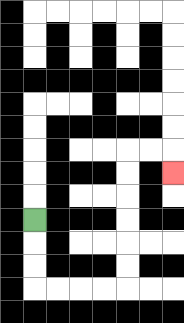{'start': '[1, 9]', 'end': '[7, 7]', 'path_directions': 'D,D,D,R,R,R,R,U,U,U,U,U,U,R,R,D', 'path_coordinates': '[[1, 9], [1, 10], [1, 11], [1, 12], [2, 12], [3, 12], [4, 12], [5, 12], [5, 11], [5, 10], [5, 9], [5, 8], [5, 7], [5, 6], [6, 6], [7, 6], [7, 7]]'}